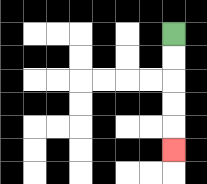{'start': '[7, 1]', 'end': '[7, 6]', 'path_directions': 'D,D,D,D,D', 'path_coordinates': '[[7, 1], [7, 2], [7, 3], [7, 4], [7, 5], [7, 6]]'}